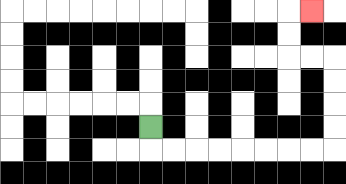{'start': '[6, 5]', 'end': '[13, 0]', 'path_directions': 'D,R,R,R,R,R,R,R,R,U,U,U,U,L,L,U,U,R', 'path_coordinates': '[[6, 5], [6, 6], [7, 6], [8, 6], [9, 6], [10, 6], [11, 6], [12, 6], [13, 6], [14, 6], [14, 5], [14, 4], [14, 3], [14, 2], [13, 2], [12, 2], [12, 1], [12, 0], [13, 0]]'}